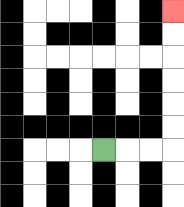{'start': '[4, 6]', 'end': '[7, 0]', 'path_directions': 'R,R,R,U,U,U,U,U,U', 'path_coordinates': '[[4, 6], [5, 6], [6, 6], [7, 6], [7, 5], [7, 4], [7, 3], [7, 2], [7, 1], [7, 0]]'}